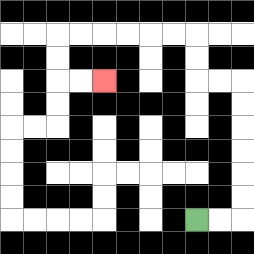{'start': '[8, 9]', 'end': '[4, 3]', 'path_directions': 'R,R,U,U,U,U,U,U,L,L,U,U,L,L,L,L,L,L,D,D,R,R', 'path_coordinates': '[[8, 9], [9, 9], [10, 9], [10, 8], [10, 7], [10, 6], [10, 5], [10, 4], [10, 3], [9, 3], [8, 3], [8, 2], [8, 1], [7, 1], [6, 1], [5, 1], [4, 1], [3, 1], [2, 1], [2, 2], [2, 3], [3, 3], [4, 3]]'}